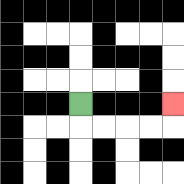{'start': '[3, 4]', 'end': '[7, 4]', 'path_directions': 'D,R,R,R,R,U', 'path_coordinates': '[[3, 4], [3, 5], [4, 5], [5, 5], [6, 5], [7, 5], [7, 4]]'}